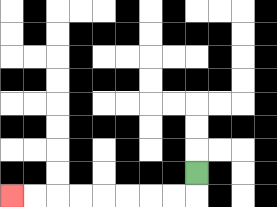{'start': '[8, 7]', 'end': '[0, 8]', 'path_directions': 'D,L,L,L,L,L,L,L,L', 'path_coordinates': '[[8, 7], [8, 8], [7, 8], [6, 8], [5, 8], [4, 8], [3, 8], [2, 8], [1, 8], [0, 8]]'}